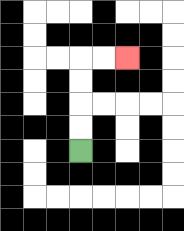{'start': '[3, 6]', 'end': '[5, 2]', 'path_directions': 'U,U,U,U,R,R', 'path_coordinates': '[[3, 6], [3, 5], [3, 4], [3, 3], [3, 2], [4, 2], [5, 2]]'}